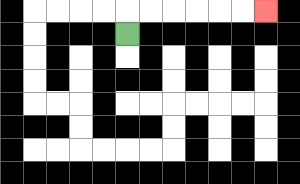{'start': '[5, 1]', 'end': '[11, 0]', 'path_directions': 'U,R,R,R,R,R,R', 'path_coordinates': '[[5, 1], [5, 0], [6, 0], [7, 0], [8, 0], [9, 0], [10, 0], [11, 0]]'}